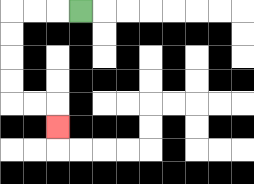{'start': '[3, 0]', 'end': '[2, 5]', 'path_directions': 'L,L,L,D,D,D,D,R,R,D', 'path_coordinates': '[[3, 0], [2, 0], [1, 0], [0, 0], [0, 1], [0, 2], [0, 3], [0, 4], [1, 4], [2, 4], [2, 5]]'}